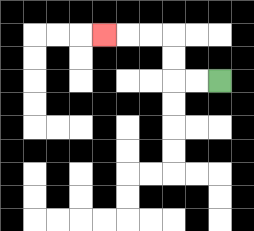{'start': '[9, 3]', 'end': '[4, 1]', 'path_directions': 'L,L,U,U,L,L,L', 'path_coordinates': '[[9, 3], [8, 3], [7, 3], [7, 2], [7, 1], [6, 1], [5, 1], [4, 1]]'}